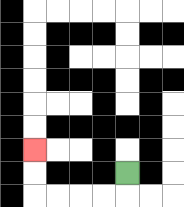{'start': '[5, 7]', 'end': '[1, 6]', 'path_directions': 'D,L,L,L,L,U,U', 'path_coordinates': '[[5, 7], [5, 8], [4, 8], [3, 8], [2, 8], [1, 8], [1, 7], [1, 6]]'}